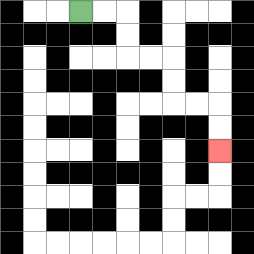{'start': '[3, 0]', 'end': '[9, 6]', 'path_directions': 'R,R,D,D,R,R,D,D,R,R,D,D', 'path_coordinates': '[[3, 0], [4, 0], [5, 0], [5, 1], [5, 2], [6, 2], [7, 2], [7, 3], [7, 4], [8, 4], [9, 4], [9, 5], [9, 6]]'}